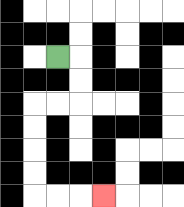{'start': '[2, 2]', 'end': '[4, 8]', 'path_directions': 'R,D,D,L,L,D,D,D,D,R,R,R', 'path_coordinates': '[[2, 2], [3, 2], [3, 3], [3, 4], [2, 4], [1, 4], [1, 5], [1, 6], [1, 7], [1, 8], [2, 8], [3, 8], [4, 8]]'}